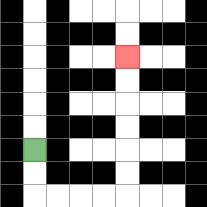{'start': '[1, 6]', 'end': '[5, 2]', 'path_directions': 'D,D,R,R,R,R,U,U,U,U,U,U', 'path_coordinates': '[[1, 6], [1, 7], [1, 8], [2, 8], [3, 8], [4, 8], [5, 8], [5, 7], [5, 6], [5, 5], [5, 4], [5, 3], [5, 2]]'}